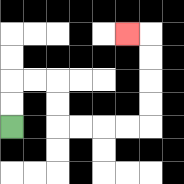{'start': '[0, 5]', 'end': '[5, 1]', 'path_directions': 'U,U,R,R,D,D,R,R,R,R,U,U,U,U,L', 'path_coordinates': '[[0, 5], [0, 4], [0, 3], [1, 3], [2, 3], [2, 4], [2, 5], [3, 5], [4, 5], [5, 5], [6, 5], [6, 4], [6, 3], [6, 2], [6, 1], [5, 1]]'}